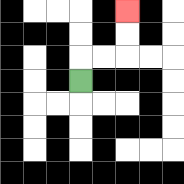{'start': '[3, 3]', 'end': '[5, 0]', 'path_directions': 'U,R,R,U,U', 'path_coordinates': '[[3, 3], [3, 2], [4, 2], [5, 2], [5, 1], [5, 0]]'}